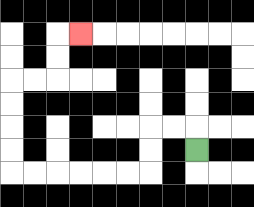{'start': '[8, 6]', 'end': '[3, 1]', 'path_directions': 'U,L,L,D,D,L,L,L,L,L,L,U,U,U,U,R,R,U,U,R', 'path_coordinates': '[[8, 6], [8, 5], [7, 5], [6, 5], [6, 6], [6, 7], [5, 7], [4, 7], [3, 7], [2, 7], [1, 7], [0, 7], [0, 6], [0, 5], [0, 4], [0, 3], [1, 3], [2, 3], [2, 2], [2, 1], [3, 1]]'}